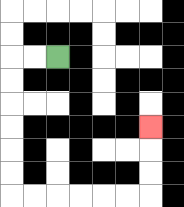{'start': '[2, 2]', 'end': '[6, 5]', 'path_directions': 'L,L,D,D,D,D,D,D,R,R,R,R,R,R,U,U,U', 'path_coordinates': '[[2, 2], [1, 2], [0, 2], [0, 3], [0, 4], [0, 5], [0, 6], [0, 7], [0, 8], [1, 8], [2, 8], [3, 8], [4, 8], [5, 8], [6, 8], [6, 7], [6, 6], [6, 5]]'}